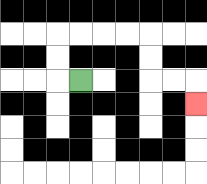{'start': '[3, 3]', 'end': '[8, 4]', 'path_directions': 'L,U,U,R,R,R,R,D,D,R,R,D', 'path_coordinates': '[[3, 3], [2, 3], [2, 2], [2, 1], [3, 1], [4, 1], [5, 1], [6, 1], [6, 2], [6, 3], [7, 3], [8, 3], [8, 4]]'}